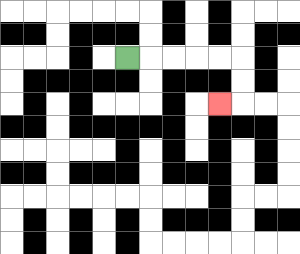{'start': '[5, 2]', 'end': '[9, 4]', 'path_directions': 'R,R,R,R,R,D,D,L', 'path_coordinates': '[[5, 2], [6, 2], [7, 2], [8, 2], [9, 2], [10, 2], [10, 3], [10, 4], [9, 4]]'}